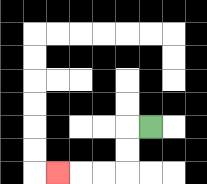{'start': '[6, 5]', 'end': '[2, 7]', 'path_directions': 'L,D,D,L,L,L', 'path_coordinates': '[[6, 5], [5, 5], [5, 6], [5, 7], [4, 7], [3, 7], [2, 7]]'}